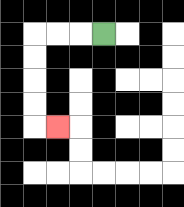{'start': '[4, 1]', 'end': '[2, 5]', 'path_directions': 'L,L,L,D,D,D,D,R', 'path_coordinates': '[[4, 1], [3, 1], [2, 1], [1, 1], [1, 2], [1, 3], [1, 4], [1, 5], [2, 5]]'}